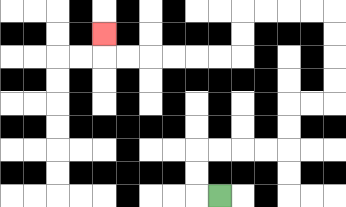{'start': '[9, 8]', 'end': '[4, 1]', 'path_directions': 'L,U,U,R,R,R,R,U,U,R,R,U,U,U,U,L,L,L,L,D,D,L,L,L,L,L,L,U', 'path_coordinates': '[[9, 8], [8, 8], [8, 7], [8, 6], [9, 6], [10, 6], [11, 6], [12, 6], [12, 5], [12, 4], [13, 4], [14, 4], [14, 3], [14, 2], [14, 1], [14, 0], [13, 0], [12, 0], [11, 0], [10, 0], [10, 1], [10, 2], [9, 2], [8, 2], [7, 2], [6, 2], [5, 2], [4, 2], [4, 1]]'}